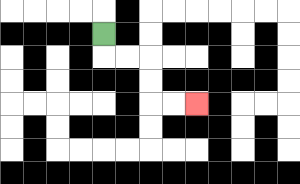{'start': '[4, 1]', 'end': '[8, 4]', 'path_directions': 'D,R,R,D,D,R,R', 'path_coordinates': '[[4, 1], [4, 2], [5, 2], [6, 2], [6, 3], [6, 4], [7, 4], [8, 4]]'}